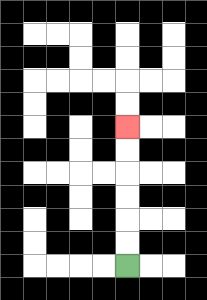{'start': '[5, 11]', 'end': '[5, 5]', 'path_directions': 'U,U,U,U,U,U', 'path_coordinates': '[[5, 11], [5, 10], [5, 9], [5, 8], [5, 7], [5, 6], [5, 5]]'}